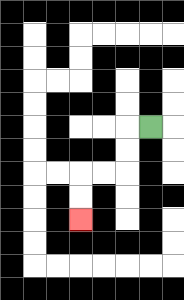{'start': '[6, 5]', 'end': '[3, 9]', 'path_directions': 'L,D,D,L,L,D,D', 'path_coordinates': '[[6, 5], [5, 5], [5, 6], [5, 7], [4, 7], [3, 7], [3, 8], [3, 9]]'}